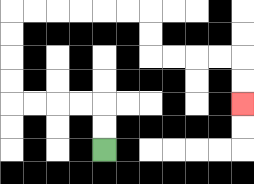{'start': '[4, 6]', 'end': '[10, 4]', 'path_directions': 'U,U,L,L,L,L,U,U,U,U,R,R,R,R,R,R,D,D,R,R,R,R,D,D', 'path_coordinates': '[[4, 6], [4, 5], [4, 4], [3, 4], [2, 4], [1, 4], [0, 4], [0, 3], [0, 2], [0, 1], [0, 0], [1, 0], [2, 0], [3, 0], [4, 0], [5, 0], [6, 0], [6, 1], [6, 2], [7, 2], [8, 2], [9, 2], [10, 2], [10, 3], [10, 4]]'}